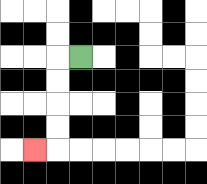{'start': '[3, 2]', 'end': '[1, 6]', 'path_directions': 'L,D,D,D,D,L', 'path_coordinates': '[[3, 2], [2, 2], [2, 3], [2, 4], [2, 5], [2, 6], [1, 6]]'}